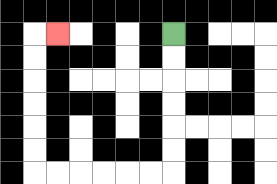{'start': '[7, 1]', 'end': '[2, 1]', 'path_directions': 'D,D,D,D,D,D,L,L,L,L,L,L,U,U,U,U,U,U,R', 'path_coordinates': '[[7, 1], [7, 2], [7, 3], [7, 4], [7, 5], [7, 6], [7, 7], [6, 7], [5, 7], [4, 7], [3, 7], [2, 7], [1, 7], [1, 6], [1, 5], [1, 4], [1, 3], [1, 2], [1, 1], [2, 1]]'}